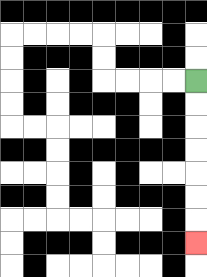{'start': '[8, 3]', 'end': '[8, 10]', 'path_directions': 'D,D,D,D,D,D,D', 'path_coordinates': '[[8, 3], [8, 4], [8, 5], [8, 6], [8, 7], [8, 8], [8, 9], [8, 10]]'}